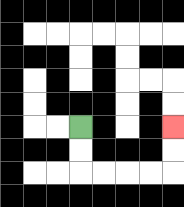{'start': '[3, 5]', 'end': '[7, 5]', 'path_directions': 'D,D,R,R,R,R,U,U', 'path_coordinates': '[[3, 5], [3, 6], [3, 7], [4, 7], [5, 7], [6, 7], [7, 7], [7, 6], [7, 5]]'}